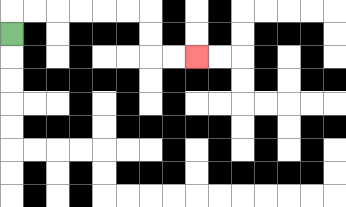{'start': '[0, 1]', 'end': '[8, 2]', 'path_directions': 'U,R,R,R,R,R,R,D,D,R,R', 'path_coordinates': '[[0, 1], [0, 0], [1, 0], [2, 0], [3, 0], [4, 0], [5, 0], [6, 0], [6, 1], [6, 2], [7, 2], [8, 2]]'}